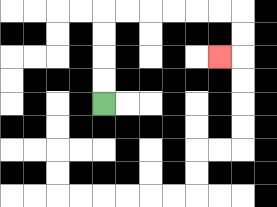{'start': '[4, 4]', 'end': '[9, 2]', 'path_directions': 'U,U,U,U,R,R,R,R,R,R,D,D,L', 'path_coordinates': '[[4, 4], [4, 3], [4, 2], [4, 1], [4, 0], [5, 0], [6, 0], [7, 0], [8, 0], [9, 0], [10, 0], [10, 1], [10, 2], [9, 2]]'}